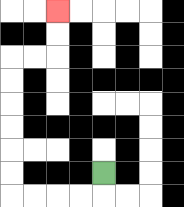{'start': '[4, 7]', 'end': '[2, 0]', 'path_directions': 'D,L,L,L,L,U,U,U,U,U,U,R,R,U,U', 'path_coordinates': '[[4, 7], [4, 8], [3, 8], [2, 8], [1, 8], [0, 8], [0, 7], [0, 6], [0, 5], [0, 4], [0, 3], [0, 2], [1, 2], [2, 2], [2, 1], [2, 0]]'}